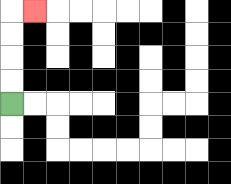{'start': '[0, 4]', 'end': '[1, 0]', 'path_directions': 'U,U,U,U,R', 'path_coordinates': '[[0, 4], [0, 3], [0, 2], [0, 1], [0, 0], [1, 0]]'}